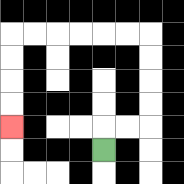{'start': '[4, 6]', 'end': '[0, 5]', 'path_directions': 'U,R,R,U,U,U,U,L,L,L,L,L,L,D,D,D,D', 'path_coordinates': '[[4, 6], [4, 5], [5, 5], [6, 5], [6, 4], [6, 3], [6, 2], [6, 1], [5, 1], [4, 1], [3, 1], [2, 1], [1, 1], [0, 1], [0, 2], [0, 3], [0, 4], [0, 5]]'}